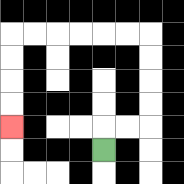{'start': '[4, 6]', 'end': '[0, 5]', 'path_directions': 'U,R,R,U,U,U,U,L,L,L,L,L,L,D,D,D,D', 'path_coordinates': '[[4, 6], [4, 5], [5, 5], [6, 5], [6, 4], [6, 3], [6, 2], [6, 1], [5, 1], [4, 1], [3, 1], [2, 1], [1, 1], [0, 1], [0, 2], [0, 3], [0, 4], [0, 5]]'}